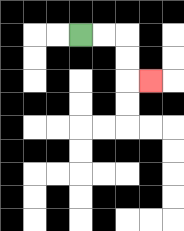{'start': '[3, 1]', 'end': '[6, 3]', 'path_directions': 'R,R,D,D,R', 'path_coordinates': '[[3, 1], [4, 1], [5, 1], [5, 2], [5, 3], [6, 3]]'}